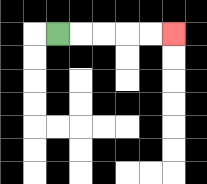{'start': '[2, 1]', 'end': '[7, 1]', 'path_directions': 'R,R,R,R,R', 'path_coordinates': '[[2, 1], [3, 1], [4, 1], [5, 1], [6, 1], [7, 1]]'}